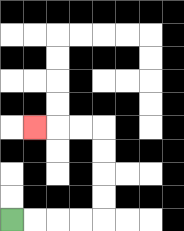{'start': '[0, 9]', 'end': '[1, 5]', 'path_directions': 'R,R,R,R,U,U,U,U,L,L,L', 'path_coordinates': '[[0, 9], [1, 9], [2, 9], [3, 9], [4, 9], [4, 8], [4, 7], [4, 6], [4, 5], [3, 5], [2, 5], [1, 5]]'}